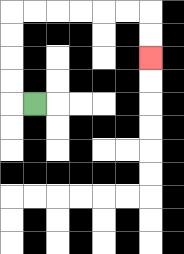{'start': '[1, 4]', 'end': '[6, 2]', 'path_directions': 'L,U,U,U,U,R,R,R,R,R,R,D,D', 'path_coordinates': '[[1, 4], [0, 4], [0, 3], [0, 2], [0, 1], [0, 0], [1, 0], [2, 0], [3, 0], [4, 0], [5, 0], [6, 0], [6, 1], [6, 2]]'}